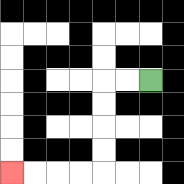{'start': '[6, 3]', 'end': '[0, 7]', 'path_directions': 'L,L,D,D,D,D,L,L,L,L', 'path_coordinates': '[[6, 3], [5, 3], [4, 3], [4, 4], [4, 5], [4, 6], [4, 7], [3, 7], [2, 7], [1, 7], [0, 7]]'}